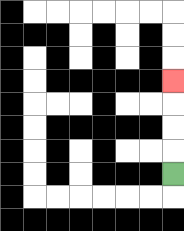{'start': '[7, 7]', 'end': '[7, 3]', 'path_directions': 'U,U,U,U', 'path_coordinates': '[[7, 7], [7, 6], [7, 5], [7, 4], [7, 3]]'}